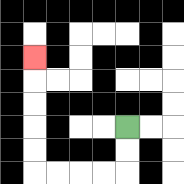{'start': '[5, 5]', 'end': '[1, 2]', 'path_directions': 'D,D,L,L,L,L,U,U,U,U,U', 'path_coordinates': '[[5, 5], [5, 6], [5, 7], [4, 7], [3, 7], [2, 7], [1, 7], [1, 6], [1, 5], [1, 4], [1, 3], [1, 2]]'}